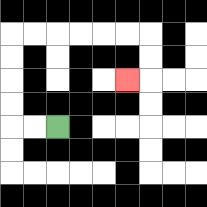{'start': '[2, 5]', 'end': '[5, 3]', 'path_directions': 'L,L,U,U,U,U,R,R,R,R,R,R,D,D,L', 'path_coordinates': '[[2, 5], [1, 5], [0, 5], [0, 4], [0, 3], [0, 2], [0, 1], [1, 1], [2, 1], [3, 1], [4, 1], [5, 1], [6, 1], [6, 2], [6, 3], [5, 3]]'}